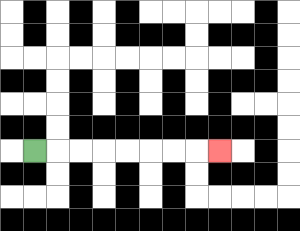{'start': '[1, 6]', 'end': '[9, 6]', 'path_directions': 'R,R,R,R,R,R,R,R', 'path_coordinates': '[[1, 6], [2, 6], [3, 6], [4, 6], [5, 6], [6, 6], [7, 6], [8, 6], [9, 6]]'}